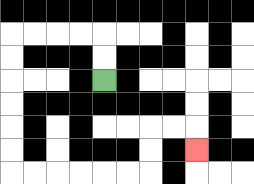{'start': '[4, 3]', 'end': '[8, 6]', 'path_directions': 'U,U,L,L,L,L,D,D,D,D,D,D,R,R,R,R,R,R,U,U,R,R,D', 'path_coordinates': '[[4, 3], [4, 2], [4, 1], [3, 1], [2, 1], [1, 1], [0, 1], [0, 2], [0, 3], [0, 4], [0, 5], [0, 6], [0, 7], [1, 7], [2, 7], [3, 7], [4, 7], [5, 7], [6, 7], [6, 6], [6, 5], [7, 5], [8, 5], [8, 6]]'}